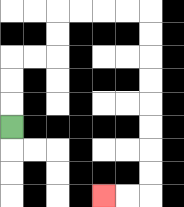{'start': '[0, 5]', 'end': '[4, 8]', 'path_directions': 'U,U,U,R,R,U,U,R,R,R,R,D,D,D,D,D,D,D,D,L,L', 'path_coordinates': '[[0, 5], [0, 4], [0, 3], [0, 2], [1, 2], [2, 2], [2, 1], [2, 0], [3, 0], [4, 0], [5, 0], [6, 0], [6, 1], [6, 2], [6, 3], [6, 4], [6, 5], [6, 6], [6, 7], [6, 8], [5, 8], [4, 8]]'}